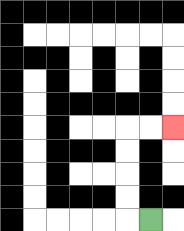{'start': '[6, 9]', 'end': '[7, 5]', 'path_directions': 'L,U,U,U,U,R,R', 'path_coordinates': '[[6, 9], [5, 9], [5, 8], [5, 7], [5, 6], [5, 5], [6, 5], [7, 5]]'}